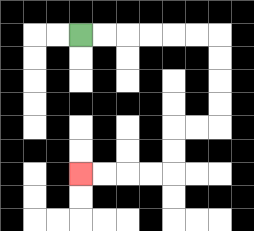{'start': '[3, 1]', 'end': '[3, 7]', 'path_directions': 'R,R,R,R,R,R,D,D,D,D,L,L,D,D,L,L,L,L', 'path_coordinates': '[[3, 1], [4, 1], [5, 1], [6, 1], [7, 1], [8, 1], [9, 1], [9, 2], [9, 3], [9, 4], [9, 5], [8, 5], [7, 5], [7, 6], [7, 7], [6, 7], [5, 7], [4, 7], [3, 7]]'}